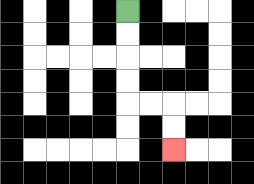{'start': '[5, 0]', 'end': '[7, 6]', 'path_directions': 'D,D,D,D,R,R,D,D', 'path_coordinates': '[[5, 0], [5, 1], [5, 2], [5, 3], [5, 4], [6, 4], [7, 4], [7, 5], [7, 6]]'}